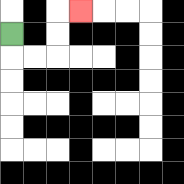{'start': '[0, 1]', 'end': '[3, 0]', 'path_directions': 'D,R,R,U,U,R', 'path_coordinates': '[[0, 1], [0, 2], [1, 2], [2, 2], [2, 1], [2, 0], [3, 0]]'}